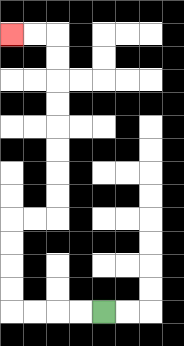{'start': '[4, 13]', 'end': '[0, 1]', 'path_directions': 'L,L,L,L,U,U,U,U,R,R,U,U,U,U,U,U,U,U,L,L', 'path_coordinates': '[[4, 13], [3, 13], [2, 13], [1, 13], [0, 13], [0, 12], [0, 11], [0, 10], [0, 9], [1, 9], [2, 9], [2, 8], [2, 7], [2, 6], [2, 5], [2, 4], [2, 3], [2, 2], [2, 1], [1, 1], [0, 1]]'}